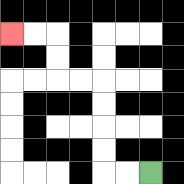{'start': '[6, 7]', 'end': '[0, 1]', 'path_directions': 'L,L,U,U,U,U,L,L,U,U,L,L', 'path_coordinates': '[[6, 7], [5, 7], [4, 7], [4, 6], [4, 5], [4, 4], [4, 3], [3, 3], [2, 3], [2, 2], [2, 1], [1, 1], [0, 1]]'}